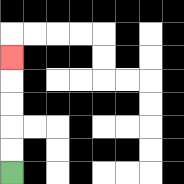{'start': '[0, 7]', 'end': '[0, 2]', 'path_directions': 'U,U,U,U,U', 'path_coordinates': '[[0, 7], [0, 6], [0, 5], [0, 4], [0, 3], [0, 2]]'}